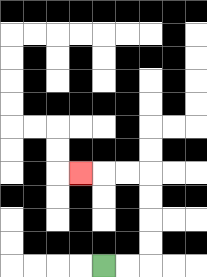{'start': '[4, 11]', 'end': '[3, 7]', 'path_directions': 'R,R,U,U,U,U,L,L,L', 'path_coordinates': '[[4, 11], [5, 11], [6, 11], [6, 10], [6, 9], [6, 8], [6, 7], [5, 7], [4, 7], [3, 7]]'}